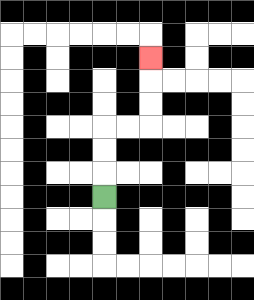{'start': '[4, 8]', 'end': '[6, 2]', 'path_directions': 'U,U,U,R,R,U,U,U', 'path_coordinates': '[[4, 8], [4, 7], [4, 6], [4, 5], [5, 5], [6, 5], [6, 4], [6, 3], [6, 2]]'}